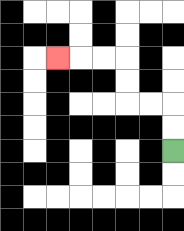{'start': '[7, 6]', 'end': '[2, 2]', 'path_directions': 'U,U,L,L,U,U,L,L,L', 'path_coordinates': '[[7, 6], [7, 5], [7, 4], [6, 4], [5, 4], [5, 3], [5, 2], [4, 2], [3, 2], [2, 2]]'}